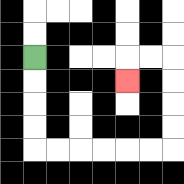{'start': '[1, 2]', 'end': '[5, 3]', 'path_directions': 'D,D,D,D,R,R,R,R,R,R,U,U,U,U,L,L,D', 'path_coordinates': '[[1, 2], [1, 3], [1, 4], [1, 5], [1, 6], [2, 6], [3, 6], [4, 6], [5, 6], [6, 6], [7, 6], [7, 5], [7, 4], [7, 3], [7, 2], [6, 2], [5, 2], [5, 3]]'}